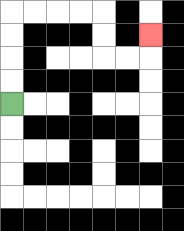{'start': '[0, 4]', 'end': '[6, 1]', 'path_directions': 'U,U,U,U,R,R,R,R,D,D,R,R,U', 'path_coordinates': '[[0, 4], [0, 3], [0, 2], [0, 1], [0, 0], [1, 0], [2, 0], [3, 0], [4, 0], [4, 1], [4, 2], [5, 2], [6, 2], [6, 1]]'}